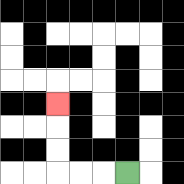{'start': '[5, 7]', 'end': '[2, 4]', 'path_directions': 'L,L,L,U,U,U', 'path_coordinates': '[[5, 7], [4, 7], [3, 7], [2, 7], [2, 6], [2, 5], [2, 4]]'}